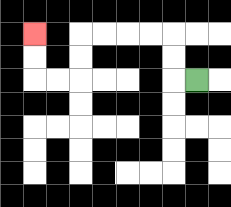{'start': '[8, 3]', 'end': '[1, 1]', 'path_directions': 'L,U,U,L,L,L,L,D,D,L,L,U,U', 'path_coordinates': '[[8, 3], [7, 3], [7, 2], [7, 1], [6, 1], [5, 1], [4, 1], [3, 1], [3, 2], [3, 3], [2, 3], [1, 3], [1, 2], [1, 1]]'}